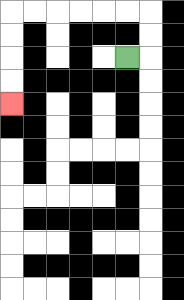{'start': '[5, 2]', 'end': '[0, 4]', 'path_directions': 'R,U,U,L,L,L,L,L,L,D,D,D,D', 'path_coordinates': '[[5, 2], [6, 2], [6, 1], [6, 0], [5, 0], [4, 0], [3, 0], [2, 0], [1, 0], [0, 0], [0, 1], [0, 2], [0, 3], [0, 4]]'}